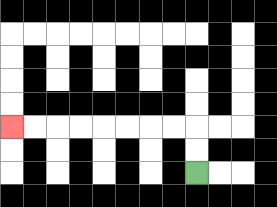{'start': '[8, 7]', 'end': '[0, 5]', 'path_directions': 'U,U,L,L,L,L,L,L,L,L', 'path_coordinates': '[[8, 7], [8, 6], [8, 5], [7, 5], [6, 5], [5, 5], [4, 5], [3, 5], [2, 5], [1, 5], [0, 5]]'}